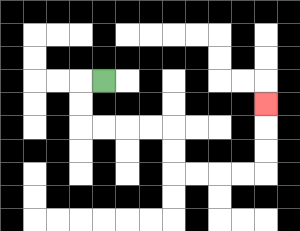{'start': '[4, 3]', 'end': '[11, 4]', 'path_directions': 'L,D,D,R,R,R,R,D,D,R,R,R,R,U,U,U', 'path_coordinates': '[[4, 3], [3, 3], [3, 4], [3, 5], [4, 5], [5, 5], [6, 5], [7, 5], [7, 6], [7, 7], [8, 7], [9, 7], [10, 7], [11, 7], [11, 6], [11, 5], [11, 4]]'}